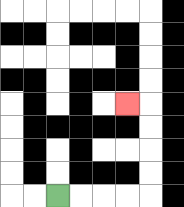{'start': '[2, 8]', 'end': '[5, 4]', 'path_directions': 'R,R,R,R,U,U,U,U,L', 'path_coordinates': '[[2, 8], [3, 8], [4, 8], [5, 8], [6, 8], [6, 7], [6, 6], [6, 5], [6, 4], [5, 4]]'}